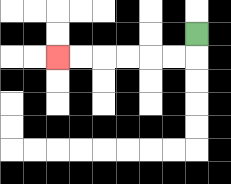{'start': '[8, 1]', 'end': '[2, 2]', 'path_directions': 'D,L,L,L,L,L,L', 'path_coordinates': '[[8, 1], [8, 2], [7, 2], [6, 2], [5, 2], [4, 2], [3, 2], [2, 2]]'}